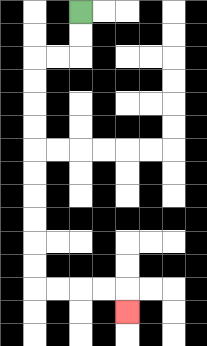{'start': '[3, 0]', 'end': '[5, 13]', 'path_directions': 'D,D,L,L,D,D,D,D,D,D,D,D,D,D,R,R,R,R,D', 'path_coordinates': '[[3, 0], [3, 1], [3, 2], [2, 2], [1, 2], [1, 3], [1, 4], [1, 5], [1, 6], [1, 7], [1, 8], [1, 9], [1, 10], [1, 11], [1, 12], [2, 12], [3, 12], [4, 12], [5, 12], [5, 13]]'}